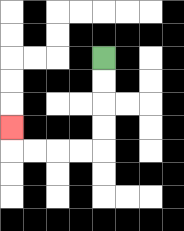{'start': '[4, 2]', 'end': '[0, 5]', 'path_directions': 'D,D,D,D,L,L,L,L,U', 'path_coordinates': '[[4, 2], [4, 3], [4, 4], [4, 5], [4, 6], [3, 6], [2, 6], [1, 6], [0, 6], [0, 5]]'}